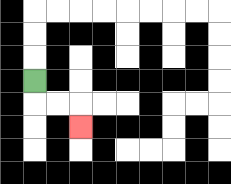{'start': '[1, 3]', 'end': '[3, 5]', 'path_directions': 'D,R,R,D', 'path_coordinates': '[[1, 3], [1, 4], [2, 4], [3, 4], [3, 5]]'}